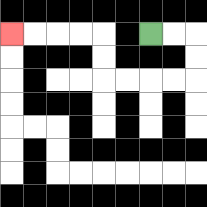{'start': '[6, 1]', 'end': '[0, 1]', 'path_directions': 'R,R,D,D,L,L,L,L,U,U,L,L,L,L', 'path_coordinates': '[[6, 1], [7, 1], [8, 1], [8, 2], [8, 3], [7, 3], [6, 3], [5, 3], [4, 3], [4, 2], [4, 1], [3, 1], [2, 1], [1, 1], [0, 1]]'}